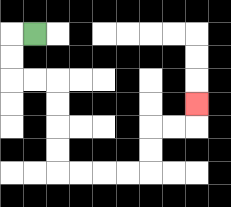{'start': '[1, 1]', 'end': '[8, 4]', 'path_directions': 'L,D,D,R,R,D,D,D,D,R,R,R,R,U,U,R,R,U', 'path_coordinates': '[[1, 1], [0, 1], [0, 2], [0, 3], [1, 3], [2, 3], [2, 4], [2, 5], [2, 6], [2, 7], [3, 7], [4, 7], [5, 7], [6, 7], [6, 6], [6, 5], [7, 5], [8, 5], [8, 4]]'}